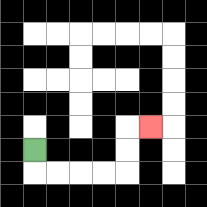{'start': '[1, 6]', 'end': '[6, 5]', 'path_directions': 'D,R,R,R,R,U,U,R', 'path_coordinates': '[[1, 6], [1, 7], [2, 7], [3, 7], [4, 7], [5, 7], [5, 6], [5, 5], [6, 5]]'}